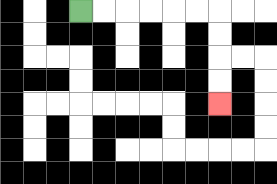{'start': '[3, 0]', 'end': '[9, 4]', 'path_directions': 'R,R,R,R,R,R,D,D,D,D', 'path_coordinates': '[[3, 0], [4, 0], [5, 0], [6, 0], [7, 0], [8, 0], [9, 0], [9, 1], [9, 2], [9, 3], [9, 4]]'}